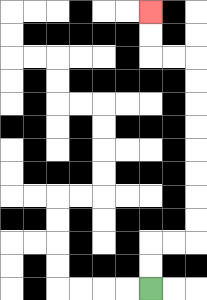{'start': '[6, 12]', 'end': '[6, 0]', 'path_directions': 'U,U,R,R,U,U,U,U,U,U,U,U,L,L,U,U', 'path_coordinates': '[[6, 12], [6, 11], [6, 10], [7, 10], [8, 10], [8, 9], [8, 8], [8, 7], [8, 6], [8, 5], [8, 4], [8, 3], [8, 2], [7, 2], [6, 2], [6, 1], [6, 0]]'}